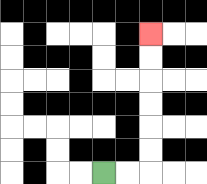{'start': '[4, 7]', 'end': '[6, 1]', 'path_directions': 'R,R,U,U,U,U,U,U', 'path_coordinates': '[[4, 7], [5, 7], [6, 7], [6, 6], [6, 5], [6, 4], [6, 3], [6, 2], [6, 1]]'}